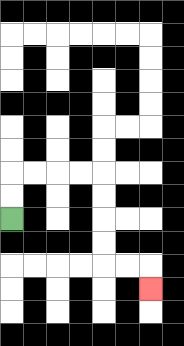{'start': '[0, 9]', 'end': '[6, 12]', 'path_directions': 'U,U,R,R,R,R,D,D,D,D,R,R,D', 'path_coordinates': '[[0, 9], [0, 8], [0, 7], [1, 7], [2, 7], [3, 7], [4, 7], [4, 8], [4, 9], [4, 10], [4, 11], [5, 11], [6, 11], [6, 12]]'}